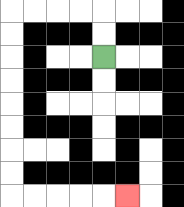{'start': '[4, 2]', 'end': '[5, 8]', 'path_directions': 'U,U,L,L,L,L,D,D,D,D,D,D,D,D,R,R,R,R,R', 'path_coordinates': '[[4, 2], [4, 1], [4, 0], [3, 0], [2, 0], [1, 0], [0, 0], [0, 1], [0, 2], [0, 3], [0, 4], [0, 5], [0, 6], [0, 7], [0, 8], [1, 8], [2, 8], [3, 8], [4, 8], [5, 8]]'}